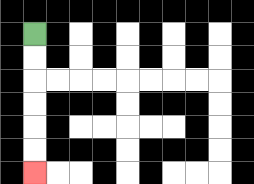{'start': '[1, 1]', 'end': '[1, 7]', 'path_directions': 'D,D,D,D,D,D', 'path_coordinates': '[[1, 1], [1, 2], [1, 3], [1, 4], [1, 5], [1, 6], [1, 7]]'}